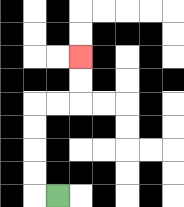{'start': '[2, 8]', 'end': '[3, 2]', 'path_directions': 'L,U,U,U,U,R,R,U,U', 'path_coordinates': '[[2, 8], [1, 8], [1, 7], [1, 6], [1, 5], [1, 4], [2, 4], [3, 4], [3, 3], [3, 2]]'}